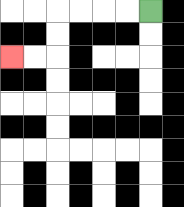{'start': '[6, 0]', 'end': '[0, 2]', 'path_directions': 'L,L,L,L,D,D,L,L', 'path_coordinates': '[[6, 0], [5, 0], [4, 0], [3, 0], [2, 0], [2, 1], [2, 2], [1, 2], [0, 2]]'}